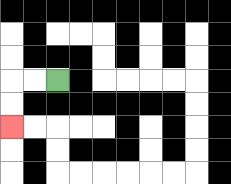{'start': '[2, 3]', 'end': '[0, 5]', 'path_directions': 'L,L,D,D', 'path_coordinates': '[[2, 3], [1, 3], [0, 3], [0, 4], [0, 5]]'}